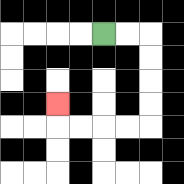{'start': '[4, 1]', 'end': '[2, 4]', 'path_directions': 'R,R,D,D,D,D,L,L,L,L,U', 'path_coordinates': '[[4, 1], [5, 1], [6, 1], [6, 2], [6, 3], [6, 4], [6, 5], [5, 5], [4, 5], [3, 5], [2, 5], [2, 4]]'}